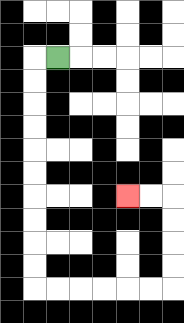{'start': '[2, 2]', 'end': '[5, 8]', 'path_directions': 'L,D,D,D,D,D,D,D,D,D,D,R,R,R,R,R,R,U,U,U,U,L,L', 'path_coordinates': '[[2, 2], [1, 2], [1, 3], [1, 4], [1, 5], [1, 6], [1, 7], [1, 8], [1, 9], [1, 10], [1, 11], [1, 12], [2, 12], [3, 12], [4, 12], [5, 12], [6, 12], [7, 12], [7, 11], [7, 10], [7, 9], [7, 8], [6, 8], [5, 8]]'}